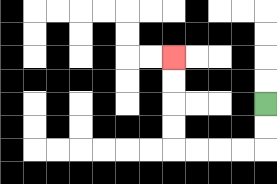{'start': '[11, 4]', 'end': '[7, 2]', 'path_directions': 'D,D,L,L,L,L,U,U,U,U', 'path_coordinates': '[[11, 4], [11, 5], [11, 6], [10, 6], [9, 6], [8, 6], [7, 6], [7, 5], [7, 4], [7, 3], [7, 2]]'}